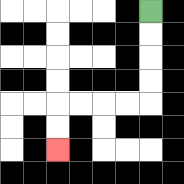{'start': '[6, 0]', 'end': '[2, 6]', 'path_directions': 'D,D,D,D,L,L,L,L,D,D', 'path_coordinates': '[[6, 0], [6, 1], [6, 2], [6, 3], [6, 4], [5, 4], [4, 4], [3, 4], [2, 4], [2, 5], [2, 6]]'}